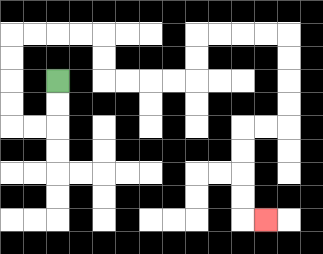{'start': '[2, 3]', 'end': '[11, 9]', 'path_directions': 'D,D,L,L,U,U,U,U,R,R,R,R,D,D,R,R,R,R,U,U,R,R,R,R,D,D,D,D,L,L,D,D,D,D,R', 'path_coordinates': '[[2, 3], [2, 4], [2, 5], [1, 5], [0, 5], [0, 4], [0, 3], [0, 2], [0, 1], [1, 1], [2, 1], [3, 1], [4, 1], [4, 2], [4, 3], [5, 3], [6, 3], [7, 3], [8, 3], [8, 2], [8, 1], [9, 1], [10, 1], [11, 1], [12, 1], [12, 2], [12, 3], [12, 4], [12, 5], [11, 5], [10, 5], [10, 6], [10, 7], [10, 8], [10, 9], [11, 9]]'}